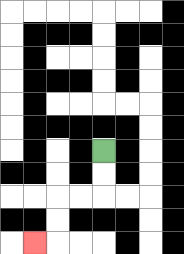{'start': '[4, 6]', 'end': '[1, 10]', 'path_directions': 'D,D,L,L,D,D,L', 'path_coordinates': '[[4, 6], [4, 7], [4, 8], [3, 8], [2, 8], [2, 9], [2, 10], [1, 10]]'}